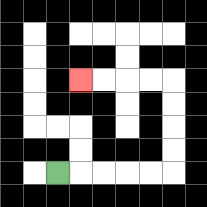{'start': '[2, 7]', 'end': '[3, 3]', 'path_directions': 'R,R,R,R,R,U,U,U,U,L,L,L,L', 'path_coordinates': '[[2, 7], [3, 7], [4, 7], [5, 7], [6, 7], [7, 7], [7, 6], [7, 5], [7, 4], [7, 3], [6, 3], [5, 3], [4, 3], [3, 3]]'}